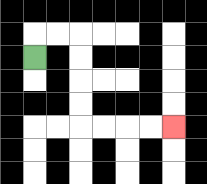{'start': '[1, 2]', 'end': '[7, 5]', 'path_directions': 'U,R,R,D,D,D,D,R,R,R,R', 'path_coordinates': '[[1, 2], [1, 1], [2, 1], [3, 1], [3, 2], [3, 3], [3, 4], [3, 5], [4, 5], [5, 5], [6, 5], [7, 5]]'}